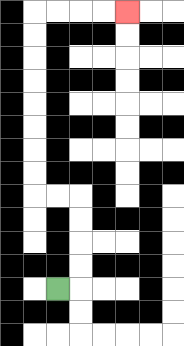{'start': '[2, 12]', 'end': '[5, 0]', 'path_directions': 'R,U,U,U,U,L,L,U,U,U,U,U,U,U,U,R,R,R,R', 'path_coordinates': '[[2, 12], [3, 12], [3, 11], [3, 10], [3, 9], [3, 8], [2, 8], [1, 8], [1, 7], [1, 6], [1, 5], [1, 4], [1, 3], [1, 2], [1, 1], [1, 0], [2, 0], [3, 0], [4, 0], [5, 0]]'}